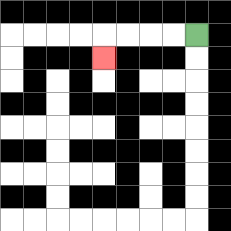{'start': '[8, 1]', 'end': '[4, 2]', 'path_directions': 'L,L,L,L,D', 'path_coordinates': '[[8, 1], [7, 1], [6, 1], [5, 1], [4, 1], [4, 2]]'}